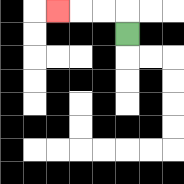{'start': '[5, 1]', 'end': '[2, 0]', 'path_directions': 'U,L,L,L', 'path_coordinates': '[[5, 1], [5, 0], [4, 0], [3, 0], [2, 0]]'}